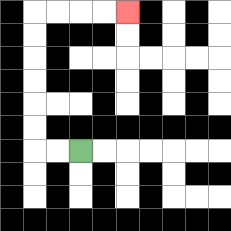{'start': '[3, 6]', 'end': '[5, 0]', 'path_directions': 'L,L,U,U,U,U,U,U,R,R,R,R', 'path_coordinates': '[[3, 6], [2, 6], [1, 6], [1, 5], [1, 4], [1, 3], [1, 2], [1, 1], [1, 0], [2, 0], [3, 0], [4, 0], [5, 0]]'}